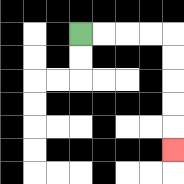{'start': '[3, 1]', 'end': '[7, 6]', 'path_directions': 'R,R,R,R,D,D,D,D,D', 'path_coordinates': '[[3, 1], [4, 1], [5, 1], [6, 1], [7, 1], [7, 2], [7, 3], [7, 4], [7, 5], [7, 6]]'}